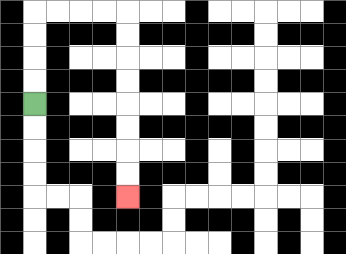{'start': '[1, 4]', 'end': '[5, 8]', 'path_directions': 'U,U,U,U,R,R,R,R,D,D,D,D,D,D,D,D', 'path_coordinates': '[[1, 4], [1, 3], [1, 2], [1, 1], [1, 0], [2, 0], [3, 0], [4, 0], [5, 0], [5, 1], [5, 2], [5, 3], [5, 4], [5, 5], [5, 6], [5, 7], [5, 8]]'}